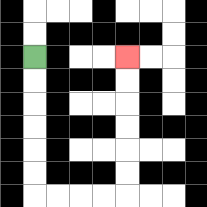{'start': '[1, 2]', 'end': '[5, 2]', 'path_directions': 'D,D,D,D,D,D,R,R,R,R,U,U,U,U,U,U', 'path_coordinates': '[[1, 2], [1, 3], [1, 4], [1, 5], [1, 6], [1, 7], [1, 8], [2, 8], [3, 8], [4, 8], [5, 8], [5, 7], [5, 6], [5, 5], [5, 4], [5, 3], [5, 2]]'}